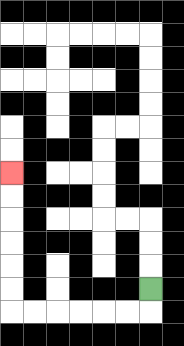{'start': '[6, 12]', 'end': '[0, 7]', 'path_directions': 'D,L,L,L,L,L,L,U,U,U,U,U,U', 'path_coordinates': '[[6, 12], [6, 13], [5, 13], [4, 13], [3, 13], [2, 13], [1, 13], [0, 13], [0, 12], [0, 11], [0, 10], [0, 9], [0, 8], [0, 7]]'}